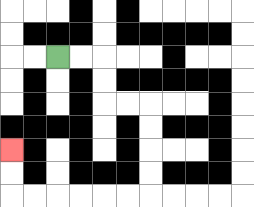{'start': '[2, 2]', 'end': '[0, 6]', 'path_directions': 'R,R,D,D,R,R,D,D,D,D,L,L,L,L,L,L,U,U', 'path_coordinates': '[[2, 2], [3, 2], [4, 2], [4, 3], [4, 4], [5, 4], [6, 4], [6, 5], [6, 6], [6, 7], [6, 8], [5, 8], [4, 8], [3, 8], [2, 8], [1, 8], [0, 8], [0, 7], [0, 6]]'}